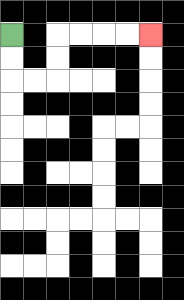{'start': '[0, 1]', 'end': '[6, 1]', 'path_directions': 'D,D,R,R,U,U,R,R,R,R', 'path_coordinates': '[[0, 1], [0, 2], [0, 3], [1, 3], [2, 3], [2, 2], [2, 1], [3, 1], [4, 1], [5, 1], [6, 1]]'}